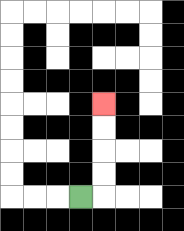{'start': '[3, 8]', 'end': '[4, 4]', 'path_directions': 'R,U,U,U,U', 'path_coordinates': '[[3, 8], [4, 8], [4, 7], [4, 6], [4, 5], [4, 4]]'}